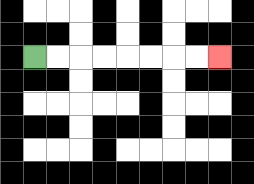{'start': '[1, 2]', 'end': '[9, 2]', 'path_directions': 'R,R,R,R,R,R,R,R', 'path_coordinates': '[[1, 2], [2, 2], [3, 2], [4, 2], [5, 2], [6, 2], [7, 2], [8, 2], [9, 2]]'}